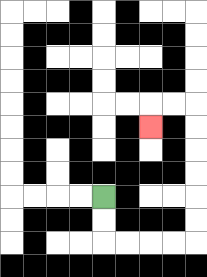{'start': '[4, 8]', 'end': '[6, 5]', 'path_directions': 'D,D,R,R,R,R,U,U,U,U,U,U,L,L,D', 'path_coordinates': '[[4, 8], [4, 9], [4, 10], [5, 10], [6, 10], [7, 10], [8, 10], [8, 9], [8, 8], [8, 7], [8, 6], [8, 5], [8, 4], [7, 4], [6, 4], [6, 5]]'}